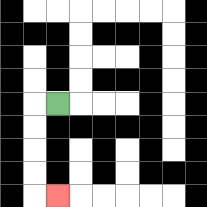{'start': '[2, 4]', 'end': '[2, 8]', 'path_directions': 'L,D,D,D,D,R', 'path_coordinates': '[[2, 4], [1, 4], [1, 5], [1, 6], [1, 7], [1, 8], [2, 8]]'}